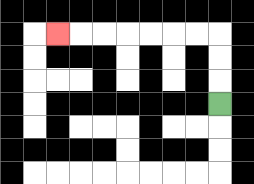{'start': '[9, 4]', 'end': '[2, 1]', 'path_directions': 'U,U,U,L,L,L,L,L,L,L', 'path_coordinates': '[[9, 4], [9, 3], [9, 2], [9, 1], [8, 1], [7, 1], [6, 1], [5, 1], [4, 1], [3, 1], [2, 1]]'}